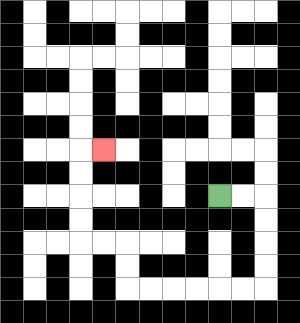{'start': '[9, 8]', 'end': '[4, 6]', 'path_directions': 'R,R,D,D,D,D,L,L,L,L,L,L,U,U,L,L,U,U,U,U,R', 'path_coordinates': '[[9, 8], [10, 8], [11, 8], [11, 9], [11, 10], [11, 11], [11, 12], [10, 12], [9, 12], [8, 12], [7, 12], [6, 12], [5, 12], [5, 11], [5, 10], [4, 10], [3, 10], [3, 9], [3, 8], [3, 7], [3, 6], [4, 6]]'}